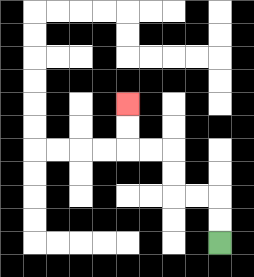{'start': '[9, 10]', 'end': '[5, 4]', 'path_directions': 'U,U,L,L,U,U,L,L,U,U', 'path_coordinates': '[[9, 10], [9, 9], [9, 8], [8, 8], [7, 8], [7, 7], [7, 6], [6, 6], [5, 6], [5, 5], [5, 4]]'}